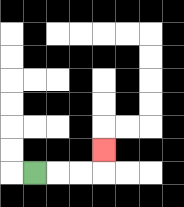{'start': '[1, 7]', 'end': '[4, 6]', 'path_directions': 'R,R,R,U', 'path_coordinates': '[[1, 7], [2, 7], [3, 7], [4, 7], [4, 6]]'}